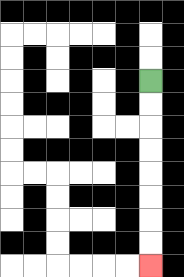{'start': '[6, 3]', 'end': '[6, 11]', 'path_directions': 'D,D,D,D,D,D,D,D', 'path_coordinates': '[[6, 3], [6, 4], [6, 5], [6, 6], [6, 7], [6, 8], [6, 9], [6, 10], [6, 11]]'}